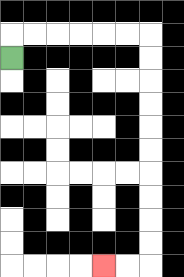{'start': '[0, 2]', 'end': '[4, 11]', 'path_directions': 'U,R,R,R,R,R,R,D,D,D,D,D,D,D,D,D,D,L,L', 'path_coordinates': '[[0, 2], [0, 1], [1, 1], [2, 1], [3, 1], [4, 1], [5, 1], [6, 1], [6, 2], [6, 3], [6, 4], [6, 5], [6, 6], [6, 7], [6, 8], [6, 9], [6, 10], [6, 11], [5, 11], [4, 11]]'}